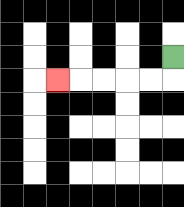{'start': '[7, 2]', 'end': '[2, 3]', 'path_directions': 'D,L,L,L,L,L', 'path_coordinates': '[[7, 2], [7, 3], [6, 3], [5, 3], [4, 3], [3, 3], [2, 3]]'}